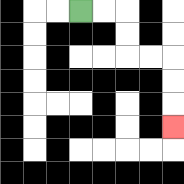{'start': '[3, 0]', 'end': '[7, 5]', 'path_directions': 'R,R,D,D,R,R,D,D,D', 'path_coordinates': '[[3, 0], [4, 0], [5, 0], [5, 1], [5, 2], [6, 2], [7, 2], [7, 3], [7, 4], [7, 5]]'}